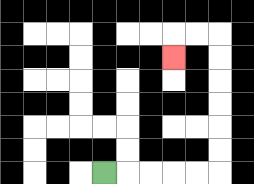{'start': '[4, 7]', 'end': '[7, 2]', 'path_directions': 'R,R,R,R,R,U,U,U,U,U,U,L,L,D', 'path_coordinates': '[[4, 7], [5, 7], [6, 7], [7, 7], [8, 7], [9, 7], [9, 6], [9, 5], [9, 4], [9, 3], [9, 2], [9, 1], [8, 1], [7, 1], [7, 2]]'}